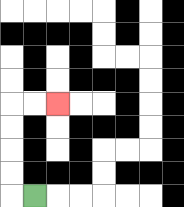{'start': '[1, 8]', 'end': '[2, 4]', 'path_directions': 'L,U,U,U,U,R,R', 'path_coordinates': '[[1, 8], [0, 8], [0, 7], [0, 6], [0, 5], [0, 4], [1, 4], [2, 4]]'}